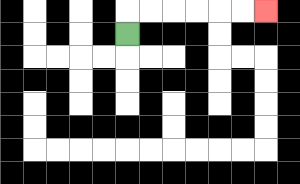{'start': '[5, 1]', 'end': '[11, 0]', 'path_directions': 'U,R,R,R,R,R,R', 'path_coordinates': '[[5, 1], [5, 0], [6, 0], [7, 0], [8, 0], [9, 0], [10, 0], [11, 0]]'}